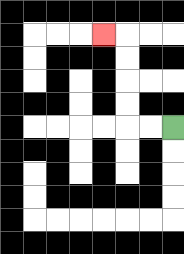{'start': '[7, 5]', 'end': '[4, 1]', 'path_directions': 'L,L,U,U,U,U,L', 'path_coordinates': '[[7, 5], [6, 5], [5, 5], [5, 4], [5, 3], [5, 2], [5, 1], [4, 1]]'}